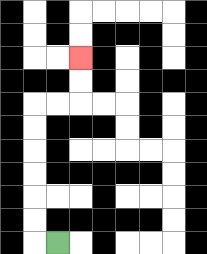{'start': '[2, 10]', 'end': '[3, 2]', 'path_directions': 'L,U,U,U,U,U,U,R,R,U,U', 'path_coordinates': '[[2, 10], [1, 10], [1, 9], [1, 8], [1, 7], [1, 6], [1, 5], [1, 4], [2, 4], [3, 4], [3, 3], [3, 2]]'}